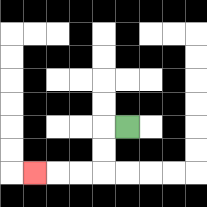{'start': '[5, 5]', 'end': '[1, 7]', 'path_directions': 'L,D,D,L,L,L', 'path_coordinates': '[[5, 5], [4, 5], [4, 6], [4, 7], [3, 7], [2, 7], [1, 7]]'}